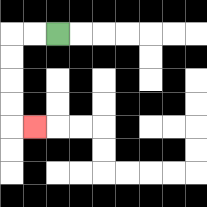{'start': '[2, 1]', 'end': '[1, 5]', 'path_directions': 'L,L,D,D,D,D,R', 'path_coordinates': '[[2, 1], [1, 1], [0, 1], [0, 2], [0, 3], [0, 4], [0, 5], [1, 5]]'}